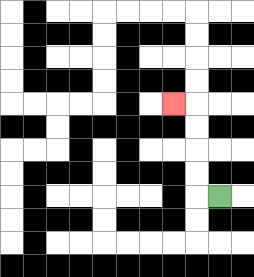{'start': '[9, 8]', 'end': '[7, 4]', 'path_directions': 'L,U,U,U,U,L', 'path_coordinates': '[[9, 8], [8, 8], [8, 7], [8, 6], [8, 5], [8, 4], [7, 4]]'}